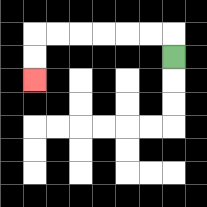{'start': '[7, 2]', 'end': '[1, 3]', 'path_directions': 'U,L,L,L,L,L,L,D,D', 'path_coordinates': '[[7, 2], [7, 1], [6, 1], [5, 1], [4, 1], [3, 1], [2, 1], [1, 1], [1, 2], [1, 3]]'}